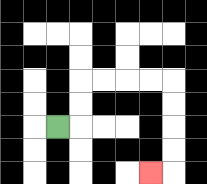{'start': '[2, 5]', 'end': '[6, 7]', 'path_directions': 'R,U,U,R,R,R,R,D,D,D,D,L', 'path_coordinates': '[[2, 5], [3, 5], [3, 4], [3, 3], [4, 3], [5, 3], [6, 3], [7, 3], [7, 4], [7, 5], [7, 6], [7, 7], [6, 7]]'}